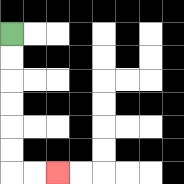{'start': '[0, 1]', 'end': '[2, 7]', 'path_directions': 'D,D,D,D,D,D,R,R', 'path_coordinates': '[[0, 1], [0, 2], [0, 3], [0, 4], [0, 5], [0, 6], [0, 7], [1, 7], [2, 7]]'}